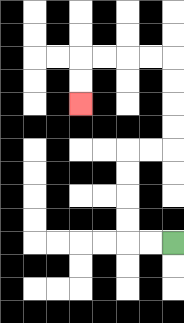{'start': '[7, 10]', 'end': '[3, 4]', 'path_directions': 'L,L,U,U,U,U,R,R,U,U,U,U,L,L,L,L,D,D', 'path_coordinates': '[[7, 10], [6, 10], [5, 10], [5, 9], [5, 8], [5, 7], [5, 6], [6, 6], [7, 6], [7, 5], [7, 4], [7, 3], [7, 2], [6, 2], [5, 2], [4, 2], [3, 2], [3, 3], [3, 4]]'}